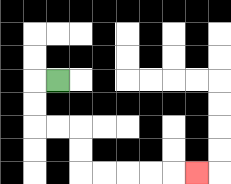{'start': '[2, 3]', 'end': '[8, 7]', 'path_directions': 'L,D,D,R,R,D,D,R,R,R,R,R', 'path_coordinates': '[[2, 3], [1, 3], [1, 4], [1, 5], [2, 5], [3, 5], [3, 6], [3, 7], [4, 7], [5, 7], [6, 7], [7, 7], [8, 7]]'}